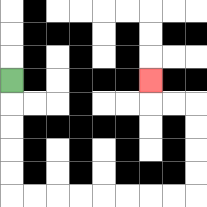{'start': '[0, 3]', 'end': '[6, 3]', 'path_directions': 'D,D,D,D,D,R,R,R,R,R,R,R,R,U,U,U,U,L,L,U', 'path_coordinates': '[[0, 3], [0, 4], [0, 5], [0, 6], [0, 7], [0, 8], [1, 8], [2, 8], [3, 8], [4, 8], [5, 8], [6, 8], [7, 8], [8, 8], [8, 7], [8, 6], [8, 5], [8, 4], [7, 4], [6, 4], [6, 3]]'}